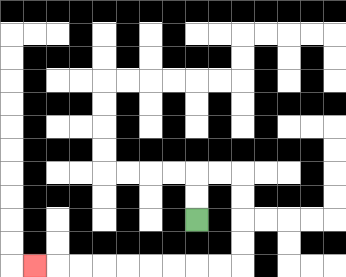{'start': '[8, 9]', 'end': '[1, 11]', 'path_directions': 'U,U,R,R,D,D,D,D,L,L,L,L,L,L,L,L,L', 'path_coordinates': '[[8, 9], [8, 8], [8, 7], [9, 7], [10, 7], [10, 8], [10, 9], [10, 10], [10, 11], [9, 11], [8, 11], [7, 11], [6, 11], [5, 11], [4, 11], [3, 11], [2, 11], [1, 11]]'}